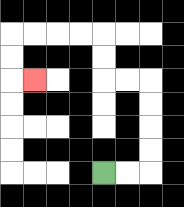{'start': '[4, 7]', 'end': '[1, 3]', 'path_directions': 'R,R,U,U,U,U,L,L,U,U,L,L,L,L,D,D,R', 'path_coordinates': '[[4, 7], [5, 7], [6, 7], [6, 6], [6, 5], [6, 4], [6, 3], [5, 3], [4, 3], [4, 2], [4, 1], [3, 1], [2, 1], [1, 1], [0, 1], [0, 2], [0, 3], [1, 3]]'}